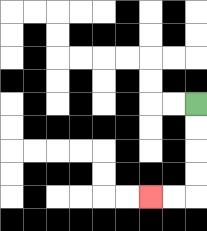{'start': '[8, 4]', 'end': '[6, 8]', 'path_directions': 'D,D,D,D,L,L', 'path_coordinates': '[[8, 4], [8, 5], [8, 6], [8, 7], [8, 8], [7, 8], [6, 8]]'}